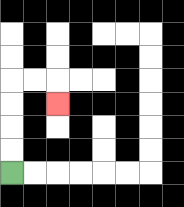{'start': '[0, 7]', 'end': '[2, 4]', 'path_directions': 'U,U,U,U,R,R,D', 'path_coordinates': '[[0, 7], [0, 6], [0, 5], [0, 4], [0, 3], [1, 3], [2, 3], [2, 4]]'}